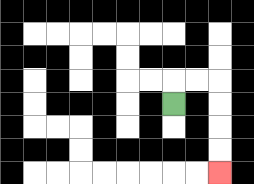{'start': '[7, 4]', 'end': '[9, 7]', 'path_directions': 'U,R,R,D,D,D,D', 'path_coordinates': '[[7, 4], [7, 3], [8, 3], [9, 3], [9, 4], [9, 5], [9, 6], [9, 7]]'}